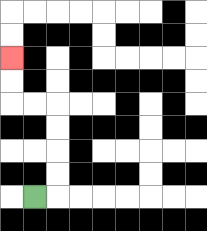{'start': '[1, 8]', 'end': '[0, 2]', 'path_directions': 'R,U,U,U,U,L,L,U,U', 'path_coordinates': '[[1, 8], [2, 8], [2, 7], [2, 6], [2, 5], [2, 4], [1, 4], [0, 4], [0, 3], [0, 2]]'}